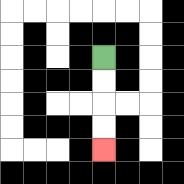{'start': '[4, 2]', 'end': '[4, 6]', 'path_directions': 'D,D,D,D', 'path_coordinates': '[[4, 2], [4, 3], [4, 4], [4, 5], [4, 6]]'}